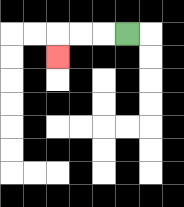{'start': '[5, 1]', 'end': '[2, 2]', 'path_directions': 'L,L,L,D', 'path_coordinates': '[[5, 1], [4, 1], [3, 1], [2, 1], [2, 2]]'}